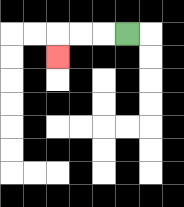{'start': '[5, 1]', 'end': '[2, 2]', 'path_directions': 'L,L,L,D', 'path_coordinates': '[[5, 1], [4, 1], [3, 1], [2, 1], [2, 2]]'}